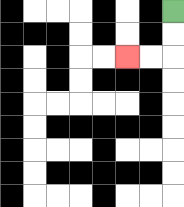{'start': '[7, 0]', 'end': '[5, 2]', 'path_directions': 'D,D,L,L', 'path_coordinates': '[[7, 0], [7, 1], [7, 2], [6, 2], [5, 2]]'}